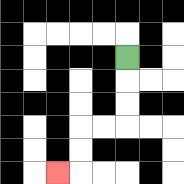{'start': '[5, 2]', 'end': '[2, 7]', 'path_directions': 'D,D,D,L,L,D,D,L', 'path_coordinates': '[[5, 2], [5, 3], [5, 4], [5, 5], [4, 5], [3, 5], [3, 6], [3, 7], [2, 7]]'}